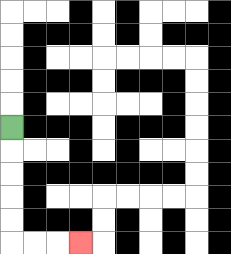{'start': '[0, 5]', 'end': '[3, 10]', 'path_directions': 'D,D,D,D,D,R,R,R', 'path_coordinates': '[[0, 5], [0, 6], [0, 7], [0, 8], [0, 9], [0, 10], [1, 10], [2, 10], [3, 10]]'}